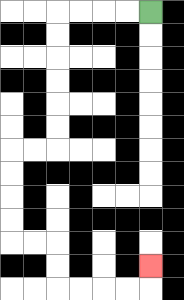{'start': '[6, 0]', 'end': '[6, 11]', 'path_directions': 'L,L,L,L,D,D,D,D,D,D,L,L,D,D,D,D,R,R,D,D,R,R,R,R,U', 'path_coordinates': '[[6, 0], [5, 0], [4, 0], [3, 0], [2, 0], [2, 1], [2, 2], [2, 3], [2, 4], [2, 5], [2, 6], [1, 6], [0, 6], [0, 7], [0, 8], [0, 9], [0, 10], [1, 10], [2, 10], [2, 11], [2, 12], [3, 12], [4, 12], [5, 12], [6, 12], [6, 11]]'}